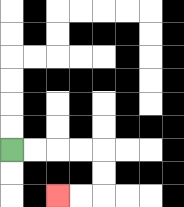{'start': '[0, 6]', 'end': '[2, 8]', 'path_directions': 'R,R,R,R,D,D,L,L', 'path_coordinates': '[[0, 6], [1, 6], [2, 6], [3, 6], [4, 6], [4, 7], [4, 8], [3, 8], [2, 8]]'}